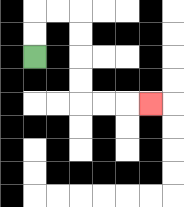{'start': '[1, 2]', 'end': '[6, 4]', 'path_directions': 'U,U,R,R,D,D,D,D,R,R,R', 'path_coordinates': '[[1, 2], [1, 1], [1, 0], [2, 0], [3, 0], [3, 1], [3, 2], [3, 3], [3, 4], [4, 4], [5, 4], [6, 4]]'}